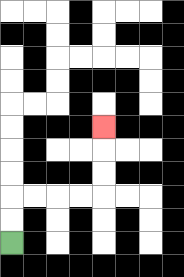{'start': '[0, 10]', 'end': '[4, 5]', 'path_directions': 'U,U,R,R,R,R,U,U,U', 'path_coordinates': '[[0, 10], [0, 9], [0, 8], [1, 8], [2, 8], [3, 8], [4, 8], [4, 7], [4, 6], [4, 5]]'}